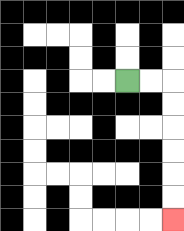{'start': '[5, 3]', 'end': '[7, 9]', 'path_directions': 'R,R,D,D,D,D,D,D', 'path_coordinates': '[[5, 3], [6, 3], [7, 3], [7, 4], [7, 5], [7, 6], [7, 7], [7, 8], [7, 9]]'}